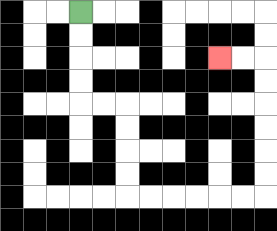{'start': '[3, 0]', 'end': '[9, 2]', 'path_directions': 'D,D,D,D,R,R,D,D,D,D,R,R,R,R,R,R,U,U,U,U,U,U,L,L', 'path_coordinates': '[[3, 0], [3, 1], [3, 2], [3, 3], [3, 4], [4, 4], [5, 4], [5, 5], [5, 6], [5, 7], [5, 8], [6, 8], [7, 8], [8, 8], [9, 8], [10, 8], [11, 8], [11, 7], [11, 6], [11, 5], [11, 4], [11, 3], [11, 2], [10, 2], [9, 2]]'}